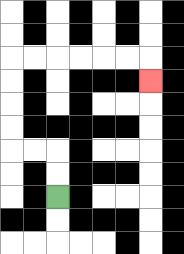{'start': '[2, 8]', 'end': '[6, 3]', 'path_directions': 'U,U,L,L,U,U,U,U,R,R,R,R,R,R,D', 'path_coordinates': '[[2, 8], [2, 7], [2, 6], [1, 6], [0, 6], [0, 5], [0, 4], [0, 3], [0, 2], [1, 2], [2, 2], [3, 2], [4, 2], [5, 2], [6, 2], [6, 3]]'}